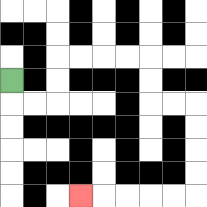{'start': '[0, 3]', 'end': '[3, 8]', 'path_directions': 'D,R,R,U,U,R,R,R,R,D,D,R,R,D,D,D,D,L,L,L,L,L', 'path_coordinates': '[[0, 3], [0, 4], [1, 4], [2, 4], [2, 3], [2, 2], [3, 2], [4, 2], [5, 2], [6, 2], [6, 3], [6, 4], [7, 4], [8, 4], [8, 5], [8, 6], [8, 7], [8, 8], [7, 8], [6, 8], [5, 8], [4, 8], [3, 8]]'}